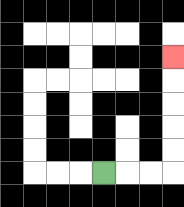{'start': '[4, 7]', 'end': '[7, 2]', 'path_directions': 'R,R,R,U,U,U,U,U', 'path_coordinates': '[[4, 7], [5, 7], [6, 7], [7, 7], [7, 6], [7, 5], [7, 4], [7, 3], [7, 2]]'}